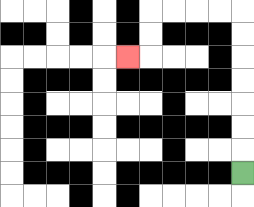{'start': '[10, 7]', 'end': '[5, 2]', 'path_directions': 'U,U,U,U,U,U,U,L,L,L,L,D,D,L', 'path_coordinates': '[[10, 7], [10, 6], [10, 5], [10, 4], [10, 3], [10, 2], [10, 1], [10, 0], [9, 0], [8, 0], [7, 0], [6, 0], [6, 1], [6, 2], [5, 2]]'}